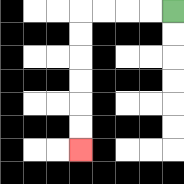{'start': '[7, 0]', 'end': '[3, 6]', 'path_directions': 'L,L,L,L,D,D,D,D,D,D', 'path_coordinates': '[[7, 0], [6, 0], [5, 0], [4, 0], [3, 0], [3, 1], [3, 2], [3, 3], [3, 4], [3, 5], [3, 6]]'}